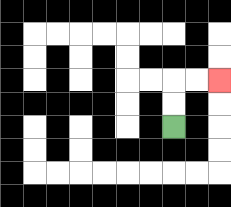{'start': '[7, 5]', 'end': '[9, 3]', 'path_directions': 'U,U,R,R', 'path_coordinates': '[[7, 5], [7, 4], [7, 3], [8, 3], [9, 3]]'}